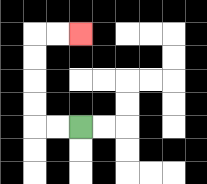{'start': '[3, 5]', 'end': '[3, 1]', 'path_directions': 'L,L,U,U,U,U,R,R', 'path_coordinates': '[[3, 5], [2, 5], [1, 5], [1, 4], [1, 3], [1, 2], [1, 1], [2, 1], [3, 1]]'}